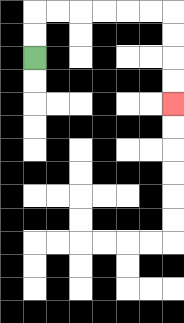{'start': '[1, 2]', 'end': '[7, 4]', 'path_directions': 'U,U,R,R,R,R,R,R,D,D,D,D', 'path_coordinates': '[[1, 2], [1, 1], [1, 0], [2, 0], [3, 0], [4, 0], [5, 0], [6, 0], [7, 0], [7, 1], [7, 2], [7, 3], [7, 4]]'}